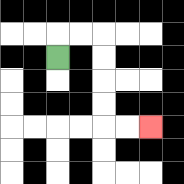{'start': '[2, 2]', 'end': '[6, 5]', 'path_directions': 'U,R,R,D,D,D,D,R,R', 'path_coordinates': '[[2, 2], [2, 1], [3, 1], [4, 1], [4, 2], [4, 3], [4, 4], [4, 5], [5, 5], [6, 5]]'}